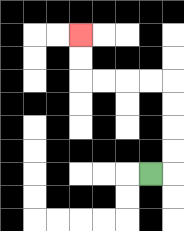{'start': '[6, 7]', 'end': '[3, 1]', 'path_directions': 'R,U,U,U,U,L,L,L,L,U,U', 'path_coordinates': '[[6, 7], [7, 7], [7, 6], [7, 5], [7, 4], [7, 3], [6, 3], [5, 3], [4, 3], [3, 3], [3, 2], [3, 1]]'}